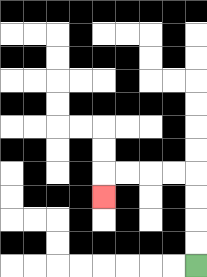{'start': '[8, 11]', 'end': '[4, 8]', 'path_directions': 'U,U,U,U,L,L,L,L,D', 'path_coordinates': '[[8, 11], [8, 10], [8, 9], [8, 8], [8, 7], [7, 7], [6, 7], [5, 7], [4, 7], [4, 8]]'}